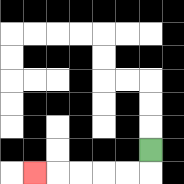{'start': '[6, 6]', 'end': '[1, 7]', 'path_directions': 'D,L,L,L,L,L', 'path_coordinates': '[[6, 6], [6, 7], [5, 7], [4, 7], [3, 7], [2, 7], [1, 7]]'}